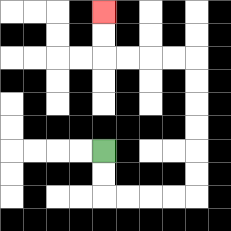{'start': '[4, 6]', 'end': '[4, 0]', 'path_directions': 'D,D,R,R,R,R,U,U,U,U,U,U,L,L,L,L,U,U', 'path_coordinates': '[[4, 6], [4, 7], [4, 8], [5, 8], [6, 8], [7, 8], [8, 8], [8, 7], [8, 6], [8, 5], [8, 4], [8, 3], [8, 2], [7, 2], [6, 2], [5, 2], [4, 2], [4, 1], [4, 0]]'}